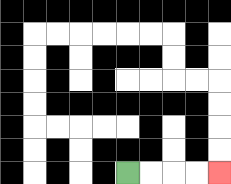{'start': '[5, 7]', 'end': '[9, 7]', 'path_directions': 'R,R,R,R', 'path_coordinates': '[[5, 7], [6, 7], [7, 7], [8, 7], [9, 7]]'}